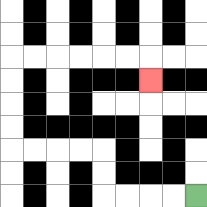{'start': '[8, 8]', 'end': '[6, 3]', 'path_directions': 'L,L,L,L,U,U,L,L,L,L,U,U,U,U,R,R,R,R,R,R,D', 'path_coordinates': '[[8, 8], [7, 8], [6, 8], [5, 8], [4, 8], [4, 7], [4, 6], [3, 6], [2, 6], [1, 6], [0, 6], [0, 5], [0, 4], [0, 3], [0, 2], [1, 2], [2, 2], [3, 2], [4, 2], [5, 2], [6, 2], [6, 3]]'}